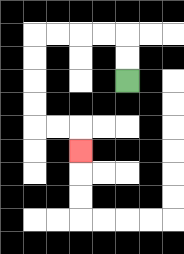{'start': '[5, 3]', 'end': '[3, 6]', 'path_directions': 'U,U,L,L,L,L,D,D,D,D,R,R,D', 'path_coordinates': '[[5, 3], [5, 2], [5, 1], [4, 1], [3, 1], [2, 1], [1, 1], [1, 2], [1, 3], [1, 4], [1, 5], [2, 5], [3, 5], [3, 6]]'}